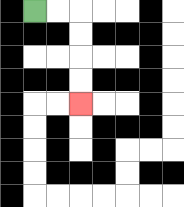{'start': '[1, 0]', 'end': '[3, 4]', 'path_directions': 'R,R,D,D,D,D', 'path_coordinates': '[[1, 0], [2, 0], [3, 0], [3, 1], [3, 2], [3, 3], [3, 4]]'}